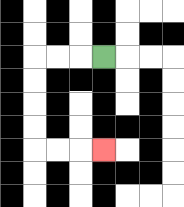{'start': '[4, 2]', 'end': '[4, 6]', 'path_directions': 'L,L,L,D,D,D,D,R,R,R', 'path_coordinates': '[[4, 2], [3, 2], [2, 2], [1, 2], [1, 3], [1, 4], [1, 5], [1, 6], [2, 6], [3, 6], [4, 6]]'}